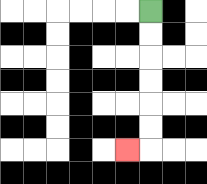{'start': '[6, 0]', 'end': '[5, 6]', 'path_directions': 'D,D,D,D,D,D,L', 'path_coordinates': '[[6, 0], [6, 1], [6, 2], [6, 3], [6, 4], [6, 5], [6, 6], [5, 6]]'}